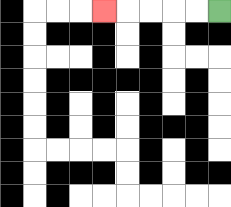{'start': '[9, 0]', 'end': '[4, 0]', 'path_directions': 'L,L,L,L,L', 'path_coordinates': '[[9, 0], [8, 0], [7, 0], [6, 0], [5, 0], [4, 0]]'}